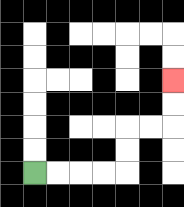{'start': '[1, 7]', 'end': '[7, 3]', 'path_directions': 'R,R,R,R,U,U,R,R,U,U', 'path_coordinates': '[[1, 7], [2, 7], [3, 7], [4, 7], [5, 7], [5, 6], [5, 5], [6, 5], [7, 5], [7, 4], [7, 3]]'}